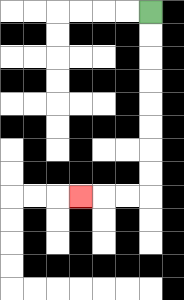{'start': '[6, 0]', 'end': '[3, 8]', 'path_directions': 'D,D,D,D,D,D,D,D,L,L,L', 'path_coordinates': '[[6, 0], [6, 1], [6, 2], [6, 3], [6, 4], [6, 5], [6, 6], [6, 7], [6, 8], [5, 8], [4, 8], [3, 8]]'}